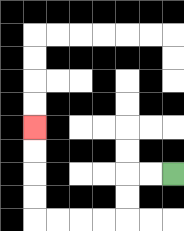{'start': '[7, 7]', 'end': '[1, 5]', 'path_directions': 'L,L,D,D,L,L,L,L,U,U,U,U', 'path_coordinates': '[[7, 7], [6, 7], [5, 7], [5, 8], [5, 9], [4, 9], [3, 9], [2, 9], [1, 9], [1, 8], [1, 7], [1, 6], [1, 5]]'}